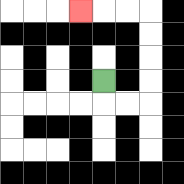{'start': '[4, 3]', 'end': '[3, 0]', 'path_directions': 'D,R,R,U,U,U,U,L,L,L', 'path_coordinates': '[[4, 3], [4, 4], [5, 4], [6, 4], [6, 3], [6, 2], [6, 1], [6, 0], [5, 0], [4, 0], [3, 0]]'}